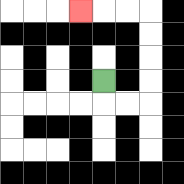{'start': '[4, 3]', 'end': '[3, 0]', 'path_directions': 'D,R,R,U,U,U,U,L,L,L', 'path_coordinates': '[[4, 3], [4, 4], [5, 4], [6, 4], [6, 3], [6, 2], [6, 1], [6, 0], [5, 0], [4, 0], [3, 0]]'}